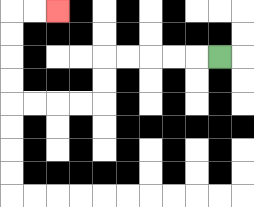{'start': '[9, 2]', 'end': '[2, 0]', 'path_directions': 'L,L,L,L,L,D,D,L,L,L,L,U,U,U,U,R,R', 'path_coordinates': '[[9, 2], [8, 2], [7, 2], [6, 2], [5, 2], [4, 2], [4, 3], [4, 4], [3, 4], [2, 4], [1, 4], [0, 4], [0, 3], [0, 2], [0, 1], [0, 0], [1, 0], [2, 0]]'}